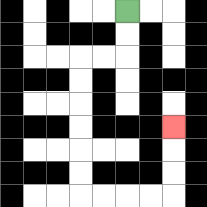{'start': '[5, 0]', 'end': '[7, 5]', 'path_directions': 'D,D,L,L,D,D,D,D,D,D,R,R,R,R,U,U,U', 'path_coordinates': '[[5, 0], [5, 1], [5, 2], [4, 2], [3, 2], [3, 3], [3, 4], [3, 5], [3, 6], [3, 7], [3, 8], [4, 8], [5, 8], [6, 8], [7, 8], [7, 7], [7, 6], [7, 5]]'}